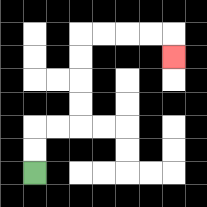{'start': '[1, 7]', 'end': '[7, 2]', 'path_directions': 'U,U,R,R,U,U,U,U,R,R,R,R,D', 'path_coordinates': '[[1, 7], [1, 6], [1, 5], [2, 5], [3, 5], [3, 4], [3, 3], [3, 2], [3, 1], [4, 1], [5, 1], [6, 1], [7, 1], [7, 2]]'}